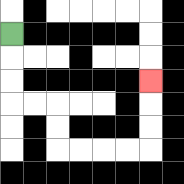{'start': '[0, 1]', 'end': '[6, 3]', 'path_directions': 'D,D,D,R,R,D,D,R,R,R,R,U,U,U', 'path_coordinates': '[[0, 1], [0, 2], [0, 3], [0, 4], [1, 4], [2, 4], [2, 5], [2, 6], [3, 6], [4, 6], [5, 6], [6, 6], [6, 5], [6, 4], [6, 3]]'}